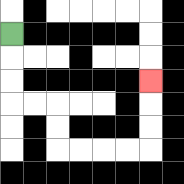{'start': '[0, 1]', 'end': '[6, 3]', 'path_directions': 'D,D,D,R,R,D,D,R,R,R,R,U,U,U', 'path_coordinates': '[[0, 1], [0, 2], [0, 3], [0, 4], [1, 4], [2, 4], [2, 5], [2, 6], [3, 6], [4, 6], [5, 6], [6, 6], [6, 5], [6, 4], [6, 3]]'}